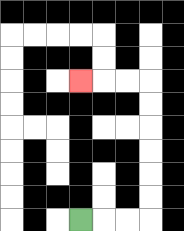{'start': '[3, 9]', 'end': '[3, 3]', 'path_directions': 'R,R,R,U,U,U,U,U,U,L,L,L', 'path_coordinates': '[[3, 9], [4, 9], [5, 9], [6, 9], [6, 8], [6, 7], [6, 6], [6, 5], [6, 4], [6, 3], [5, 3], [4, 3], [3, 3]]'}